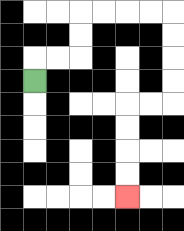{'start': '[1, 3]', 'end': '[5, 8]', 'path_directions': 'U,R,R,U,U,R,R,R,R,D,D,D,D,L,L,D,D,D,D', 'path_coordinates': '[[1, 3], [1, 2], [2, 2], [3, 2], [3, 1], [3, 0], [4, 0], [5, 0], [6, 0], [7, 0], [7, 1], [7, 2], [7, 3], [7, 4], [6, 4], [5, 4], [5, 5], [5, 6], [5, 7], [5, 8]]'}